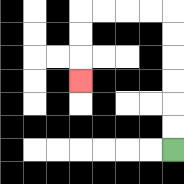{'start': '[7, 6]', 'end': '[3, 3]', 'path_directions': 'U,U,U,U,U,U,L,L,L,L,D,D,D', 'path_coordinates': '[[7, 6], [7, 5], [7, 4], [7, 3], [7, 2], [7, 1], [7, 0], [6, 0], [5, 0], [4, 0], [3, 0], [3, 1], [3, 2], [3, 3]]'}